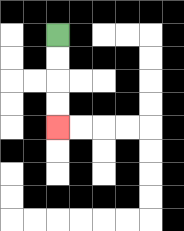{'start': '[2, 1]', 'end': '[2, 5]', 'path_directions': 'D,D,D,D', 'path_coordinates': '[[2, 1], [2, 2], [2, 3], [2, 4], [2, 5]]'}